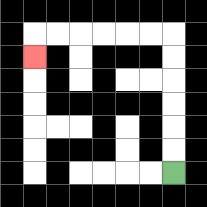{'start': '[7, 7]', 'end': '[1, 2]', 'path_directions': 'U,U,U,U,U,U,L,L,L,L,L,L,D', 'path_coordinates': '[[7, 7], [7, 6], [7, 5], [7, 4], [7, 3], [7, 2], [7, 1], [6, 1], [5, 1], [4, 1], [3, 1], [2, 1], [1, 1], [1, 2]]'}